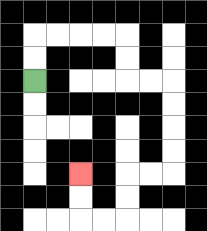{'start': '[1, 3]', 'end': '[3, 7]', 'path_directions': 'U,U,R,R,R,R,D,D,R,R,D,D,D,D,L,L,D,D,L,L,U,U', 'path_coordinates': '[[1, 3], [1, 2], [1, 1], [2, 1], [3, 1], [4, 1], [5, 1], [5, 2], [5, 3], [6, 3], [7, 3], [7, 4], [7, 5], [7, 6], [7, 7], [6, 7], [5, 7], [5, 8], [5, 9], [4, 9], [3, 9], [3, 8], [3, 7]]'}